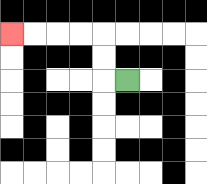{'start': '[5, 3]', 'end': '[0, 1]', 'path_directions': 'L,U,U,L,L,L,L', 'path_coordinates': '[[5, 3], [4, 3], [4, 2], [4, 1], [3, 1], [2, 1], [1, 1], [0, 1]]'}